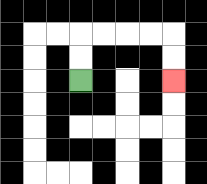{'start': '[3, 3]', 'end': '[7, 3]', 'path_directions': 'U,U,R,R,R,R,D,D', 'path_coordinates': '[[3, 3], [3, 2], [3, 1], [4, 1], [5, 1], [6, 1], [7, 1], [7, 2], [7, 3]]'}